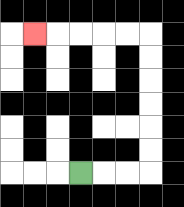{'start': '[3, 7]', 'end': '[1, 1]', 'path_directions': 'R,R,R,U,U,U,U,U,U,L,L,L,L,L', 'path_coordinates': '[[3, 7], [4, 7], [5, 7], [6, 7], [6, 6], [6, 5], [6, 4], [6, 3], [6, 2], [6, 1], [5, 1], [4, 1], [3, 1], [2, 1], [1, 1]]'}